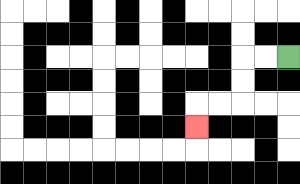{'start': '[12, 2]', 'end': '[8, 5]', 'path_directions': 'L,L,D,D,L,L,D', 'path_coordinates': '[[12, 2], [11, 2], [10, 2], [10, 3], [10, 4], [9, 4], [8, 4], [8, 5]]'}